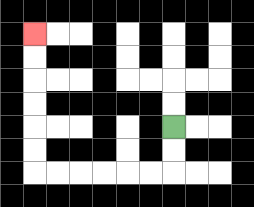{'start': '[7, 5]', 'end': '[1, 1]', 'path_directions': 'D,D,L,L,L,L,L,L,U,U,U,U,U,U', 'path_coordinates': '[[7, 5], [7, 6], [7, 7], [6, 7], [5, 7], [4, 7], [3, 7], [2, 7], [1, 7], [1, 6], [1, 5], [1, 4], [1, 3], [1, 2], [1, 1]]'}